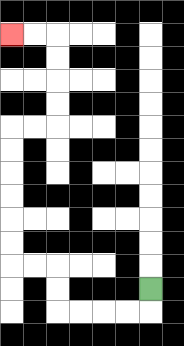{'start': '[6, 12]', 'end': '[0, 1]', 'path_directions': 'D,L,L,L,L,U,U,L,L,U,U,U,U,U,U,R,R,U,U,U,U,L,L', 'path_coordinates': '[[6, 12], [6, 13], [5, 13], [4, 13], [3, 13], [2, 13], [2, 12], [2, 11], [1, 11], [0, 11], [0, 10], [0, 9], [0, 8], [0, 7], [0, 6], [0, 5], [1, 5], [2, 5], [2, 4], [2, 3], [2, 2], [2, 1], [1, 1], [0, 1]]'}